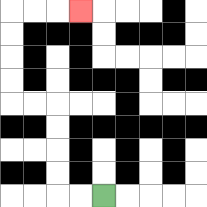{'start': '[4, 8]', 'end': '[3, 0]', 'path_directions': 'L,L,U,U,U,U,L,L,U,U,U,U,R,R,R', 'path_coordinates': '[[4, 8], [3, 8], [2, 8], [2, 7], [2, 6], [2, 5], [2, 4], [1, 4], [0, 4], [0, 3], [0, 2], [0, 1], [0, 0], [1, 0], [2, 0], [3, 0]]'}